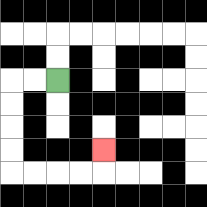{'start': '[2, 3]', 'end': '[4, 6]', 'path_directions': 'L,L,D,D,D,D,R,R,R,R,U', 'path_coordinates': '[[2, 3], [1, 3], [0, 3], [0, 4], [0, 5], [0, 6], [0, 7], [1, 7], [2, 7], [3, 7], [4, 7], [4, 6]]'}